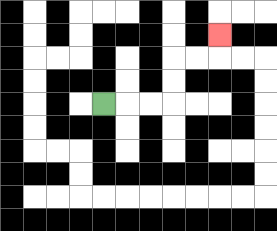{'start': '[4, 4]', 'end': '[9, 1]', 'path_directions': 'R,R,R,U,U,R,R,U', 'path_coordinates': '[[4, 4], [5, 4], [6, 4], [7, 4], [7, 3], [7, 2], [8, 2], [9, 2], [9, 1]]'}